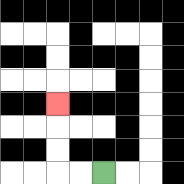{'start': '[4, 7]', 'end': '[2, 4]', 'path_directions': 'L,L,U,U,U', 'path_coordinates': '[[4, 7], [3, 7], [2, 7], [2, 6], [2, 5], [2, 4]]'}